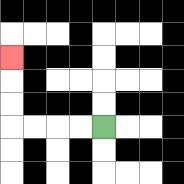{'start': '[4, 5]', 'end': '[0, 2]', 'path_directions': 'L,L,L,L,U,U,U', 'path_coordinates': '[[4, 5], [3, 5], [2, 5], [1, 5], [0, 5], [0, 4], [0, 3], [0, 2]]'}